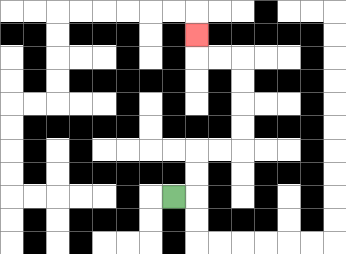{'start': '[7, 8]', 'end': '[8, 1]', 'path_directions': 'R,U,U,R,R,U,U,U,U,L,L,U', 'path_coordinates': '[[7, 8], [8, 8], [8, 7], [8, 6], [9, 6], [10, 6], [10, 5], [10, 4], [10, 3], [10, 2], [9, 2], [8, 2], [8, 1]]'}